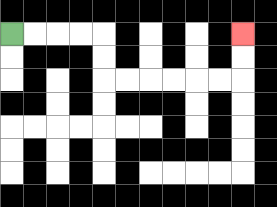{'start': '[0, 1]', 'end': '[10, 1]', 'path_directions': 'R,R,R,R,D,D,R,R,R,R,R,R,U,U', 'path_coordinates': '[[0, 1], [1, 1], [2, 1], [3, 1], [4, 1], [4, 2], [4, 3], [5, 3], [6, 3], [7, 3], [8, 3], [9, 3], [10, 3], [10, 2], [10, 1]]'}